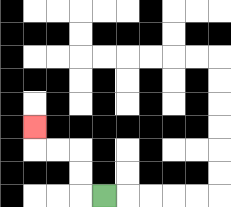{'start': '[4, 8]', 'end': '[1, 5]', 'path_directions': 'L,U,U,L,L,U', 'path_coordinates': '[[4, 8], [3, 8], [3, 7], [3, 6], [2, 6], [1, 6], [1, 5]]'}